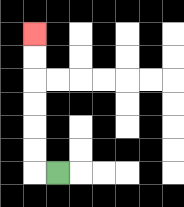{'start': '[2, 7]', 'end': '[1, 1]', 'path_directions': 'L,U,U,U,U,U,U', 'path_coordinates': '[[2, 7], [1, 7], [1, 6], [1, 5], [1, 4], [1, 3], [1, 2], [1, 1]]'}